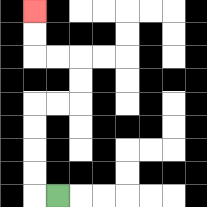{'start': '[2, 8]', 'end': '[1, 0]', 'path_directions': 'L,U,U,U,U,R,R,U,U,L,L,U,U', 'path_coordinates': '[[2, 8], [1, 8], [1, 7], [1, 6], [1, 5], [1, 4], [2, 4], [3, 4], [3, 3], [3, 2], [2, 2], [1, 2], [1, 1], [1, 0]]'}